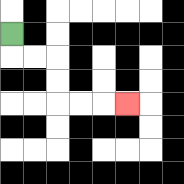{'start': '[0, 1]', 'end': '[5, 4]', 'path_directions': 'D,R,R,D,D,R,R,R', 'path_coordinates': '[[0, 1], [0, 2], [1, 2], [2, 2], [2, 3], [2, 4], [3, 4], [4, 4], [5, 4]]'}